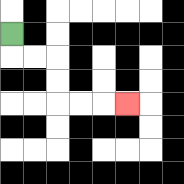{'start': '[0, 1]', 'end': '[5, 4]', 'path_directions': 'D,R,R,D,D,R,R,R', 'path_coordinates': '[[0, 1], [0, 2], [1, 2], [2, 2], [2, 3], [2, 4], [3, 4], [4, 4], [5, 4]]'}